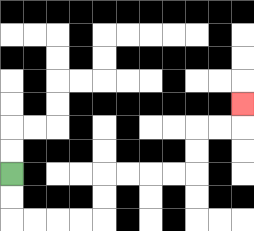{'start': '[0, 7]', 'end': '[10, 4]', 'path_directions': 'D,D,R,R,R,R,U,U,R,R,R,R,U,U,R,R,U', 'path_coordinates': '[[0, 7], [0, 8], [0, 9], [1, 9], [2, 9], [3, 9], [4, 9], [4, 8], [4, 7], [5, 7], [6, 7], [7, 7], [8, 7], [8, 6], [8, 5], [9, 5], [10, 5], [10, 4]]'}